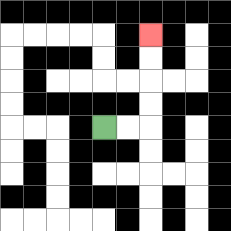{'start': '[4, 5]', 'end': '[6, 1]', 'path_directions': 'R,R,U,U,U,U', 'path_coordinates': '[[4, 5], [5, 5], [6, 5], [6, 4], [6, 3], [6, 2], [6, 1]]'}